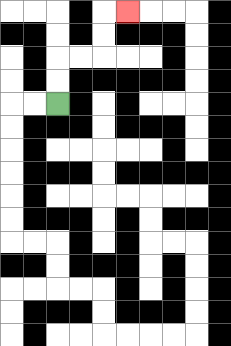{'start': '[2, 4]', 'end': '[5, 0]', 'path_directions': 'U,U,R,R,U,U,R', 'path_coordinates': '[[2, 4], [2, 3], [2, 2], [3, 2], [4, 2], [4, 1], [4, 0], [5, 0]]'}